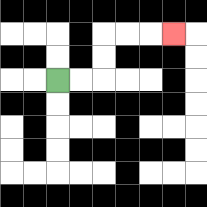{'start': '[2, 3]', 'end': '[7, 1]', 'path_directions': 'R,R,U,U,R,R,R', 'path_coordinates': '[[2, 3], [3, 3], [4, 3], [4, 2], [4, 1], [5, 1], [6, 1], [7, 1]]'}